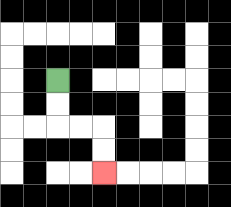{'start': '[2, 3]', 'end': '[4, 7]', 'path_directions': 'D,D,R,R,D,D', 'path_coordinates': '[[2, 3], [2, 4], [2, 5], [3, 5], [4, 5], [4, 6], [4, 7]]'}